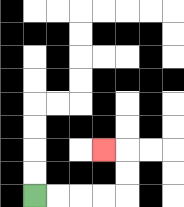{'start': '[1, 8]', 'end': '[4, 6]', 'path_directions': 'R,R,R,R,U,U,L', 'path_coordinates': '[[1, 8], [2, 8], [3, 8], [4, 8], [5, 8], [5, 7], [5, 6], [4, 6]]'}